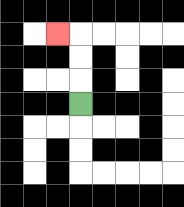{'start': '[3, 4]', 'end': '[2, 1]', 'path_directions': 'U,U,U,L', 'path_coordinates': '[[3, 4], [3, 3], [3, 2], [3, 1], [2, 1]]'}